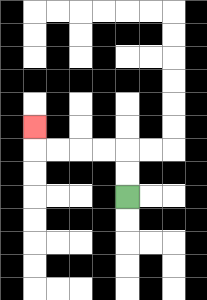{'start': '[5, 8]', 'end': '[1, 5]', 'path_directions': 'U,U,L,L,L,L,U', 'path_coordinates': '[[5, 8], [5, 7], [5, 6], [4, 6], [3, 6], [2, 6], [1, 6], [1, 5]]'}